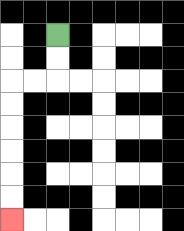{'start': '[2, 1]', 'end': '[0, 9]', 'path_directions': 'D,D,L,L,D,D,D,D,D,D', 'path_coordinates': '[[2, 1], [2, 2], [2, 3], [1, 3], [0, 3], [0, 4], [0, 5], [0, 6], [0, 7], [0, 8], [0, 9]]'}